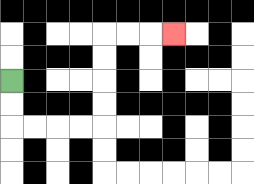{'start': '[0, 3]', 'end': '[7, 1]', 'path_directions': 'D,D,R,R,R,R,U,U,U,U,R,R,R', 'path_coordinates': '[[0, 3], [0, 4], [0, 5], [1, 5], [2, 5], [3, 5], [4, 5], [4, 4], [4, 3], [4, 2], [4, 1], [5, 1], [6, 1], [7, 1]]'}